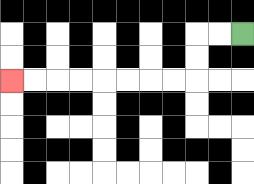{'start': '[10, 1]', 'end': '[0, 3]', 'path_directions': 'L,L,D,D,L,L,L,L,L,L,L,L', 'path_coordinates': '[[10, 1], [9, 1], [8, 1], [8, 2], [8, 3], [7, 3], [6, 3], [5, 3], [4, 3], [3, 3], [2, 3], [1, 3], [0, 3]]'}